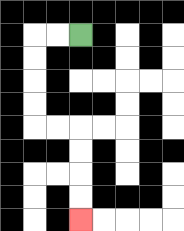{'start': '[3, 1]', 'end': '[3, 9]', 'path_directions': 'L,L,D,D,D,D,R,R,D,D,D,D', 'path_coordinates': '[[3, 1], [2, 1], [1, 1], [1, 2], [1, 3], [1, 4], [1, 5], [2, 5], [3, 5], [3, 6], [3, 7], [3, 8], [3, 9]]'}